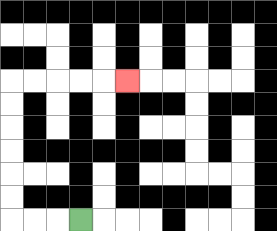{'start': '[3, 9]', 'end': '[5, 3]', 'path_directions': 'L,L,L,U,U,U,U,U,U,R,R,R,R,R', 'path_coordinates': '[[3, 9], [2, 9], [1, 9], [0, 9], [0, 8], [0, 7], [0, 6], [0, 5], [0, 4], [0, 3], [1, 3], [2, 3], [3, 3], [4, 3], [5, 3]]'}